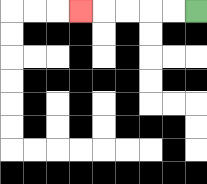{'start': '[8, 0]', 'end': '[3, 0]', 'path_directions': 'L,L,L,L,L', 'path_coordinates': '[[8, 0], [7, 0], [6, 0], [5, 0], [4, 0], [3, 0]]'}